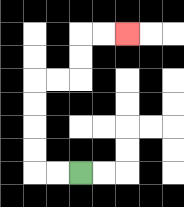{'start': '[3, 7]', 'end': '[5, 1]', 'path_directions': 'L,L,U,U,U,U,R,R,U,U,R,R', 'path_coordinates': '[[3, 7], [2, 7], [1, 7], [1, 6], [1, 5], [1, 4], [1, 3], [2, 3], [3, 3], [3, 2], [3, 1], [4, 1], [5, 1]]'}